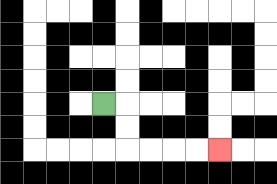{'start': '[4, 4]', 'end': '[9, 6]', 'path_directions': 'R,D,D,R,R,R,R', 'path_coordinates': '[[4, 4], [5, 4], [5, 5], [5, 6], [6, 6], [7, 6], [8, 6], [9, 6]]'}